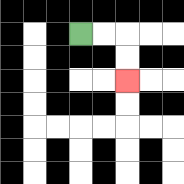{'start': '[3, 1]', 'end': '[5, 3]', 'path_directions': 'R,R,D,D', 'path_coordinates': '[[3, 1], [4, 1], [5, 1], [5, 2], [5, 3]]'}